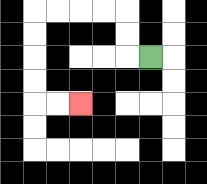{'start': '[6, 2]', 'end': '[3, 4]', 'path_directions': 'L,U,U,L,L,L,L,D,D,D,D,R,R', 'path_coordinates': '[[6, 2], [5, 2], [5, 1], [5, 0], [4, 0], [3, 0], [2, 0], [1, 0], [1, 1], [1, 2], [1, 3], [1, 4], [2, 4], [3, 4]]'}